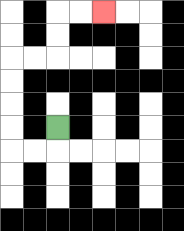{'start': '[2, 5]', 'end': '[4, 0]', 'path_directions': 'D,L,L,U,U,U,U,R,R,U,U,R,R', 'path_coordinates': '[[2, 5], [2, 6], [1, 6], [0, 6], [0, 5], [0, 4], [0, 3], [0, 2], [1, 2], [2, 2], [2, 1], [2, 0], [3, 0], [4, 0]]'}